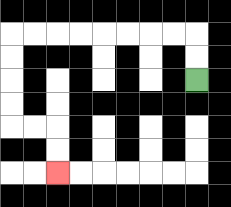{'start': '[8, 3]', 'end': '[2, 7]', 'path_directions': 'U,U,L,L,L,L,L,L,L,L,D,D,D,D,R,R,D,D', 'path_coordinates': '[[8, 3], [8, 2], [8, 1], [7, 1], [6, 1], [5, 1], [4, 1], [3, 1], [2, 1], [1, 1], [0, 1], [0, 2], [0, 3], [0, 4], [0, 5], [1, 5], [2, 5], [2, 6], [2, 7]]'}